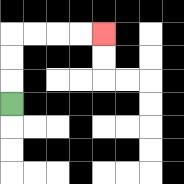{'start': '[0, 4]', 'end': '[4, 1]', 'path_directions': 'U,U,U,R,R,R,R', 'path_coordinates': '[[0, 4], [0, 3], [0, 2], [0, 1], [1, 1], [2, 1], [3, 1], [4, 1]]'}